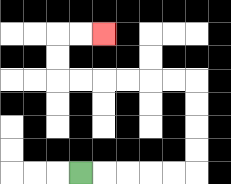{'start': '[3, 7]', 'end': '[4, 1]', 'path_directions': 'R,R,R,R,R,U,U,U,U,L,L,L,L,L,L,U,U,R,R', 'path_coordinates': '[[3, 7], [4, 7], [5, 7], [6, 7], [7, 7], [8, 7], [8, 6], [8, 5], [8, 4], [8, 3], [7, 3], [6, 3], [5, 3], [4, 3], [3, 3], [2, 3], [2, 2], [2, 1], [3, 1], [4, 1]]'}